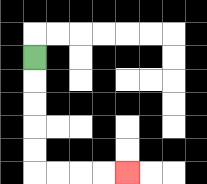{'start': '[1, 2]', 'end': '[5, 7]', 'path_directions': 'D,D,D,D,D,R,R,R,R', 'path_coordinates': '[[1, 2], [1, 3], [1, 4], [1, 5], [1, 6], [1, 7], [2, 7], [3, 7], [4, 7], [5, 7]]'}